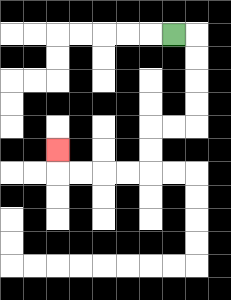{'start': '[7, 1]', 'end': '[2, 6]', 'path_directions': 'R,D,D,D,D,L,L,D,D,L,L,L,L,U', 'path_coordinates': '[[7, 1], [8, 1], [8, 2], [8, 3], [8, 4], [8, 5], [7, 5], [6, 5], [6, 6], [6, 7], [5, 7], [4, 7], [3, 7], [2, 7], [2, 6]]'}